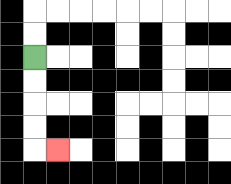{'start': '[1, 2]', 'end': '[2, 6]', 'path_directions': 'D,D,D,D,R', 'path_coordinates': '[[1, 2], [1, 3], [1, 4], [1, 5], [1, 6], [2, 6]]'}